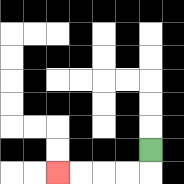{'start': '[6, 6]', 'end': '[2, 7]', 'path_directions': 'D,L,L,L,L', 'path_coordinates': '[[6, 6], [6, 7], [5, 7], [4, 7], [3, 7], [2, 7]]'}